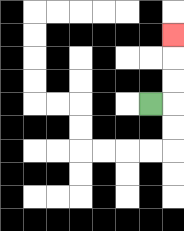{'start': '[6, 4]', 'end': '[7, 1]', 'path_directions': 'R,U,U,U', 'path_coordinates': '[[6, 4], [7, 4], [7, 3], [7, 2], [7, 1]]'}